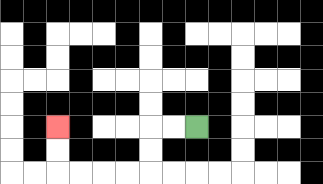{'start': '[8, 5]', 'end': '[2, 5]', 'path_directions': 'L,L,D,D,L,L,L,L,U,U', 'path_coordinates': '[[8, 5], [7, 5], [6, 5], [6, 6], [6, 7], [5, 7], [4, 7], [3, 7], [2, 7], [2, 6], [2, 5]]'}